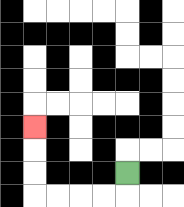{'start': '[5, 7]', 'end': '[1, 5]', 'path_directions': 'D,L,L,L,L,U,U,U', 'path_coordinates': '[[5, 7], [5, 8], [4, 8], [3, 8], [2, 8], [1, 8], [1, 7], [1, 6], [1, 5]]'}